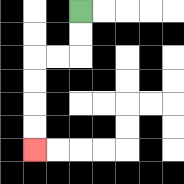{'start': '[3, 0]', 'end': '[1, 6]', 'path_directions': 'D,D,L,L,D,D,D,D', 'path_coordinates': '[[3, 0], [3, 1], [3, 2], [2, 2], [1, 2], [1, 3], [1, 4], [1, 5], [1, 6]]'}